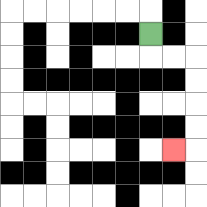{'start': '[6, 1]', 'end': '[7, 6]', 'path_directions': 'D,R,R,D,D,D,D,L', 'path_coordinates': '[[6, 1], [6, 2], [7, 2], [8, 2], [8, 3], [8, 4], [8, 5], [8, 6], [7, 6]]'}